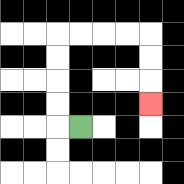{'start': '[3, 5]', 'end': '[6, 4]', 'path_directions': 'L,U,U,U,U,R,R,R,R,D,D,D', 'path_coordinates': '[[3, 5], [2, 5], [2, 4], [2, 3], [2, 2], [2, 1], [3, 1], [4, 1], [5, 1], [6, 1], [6, 2], [6, 3], [6, 4]]'}